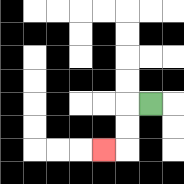{'start': '[6, 4]', 'end': '[4, 6]', 'path_directions': 'L,D,D,L', 'path_coordinates': '[[6, 4], [5, 4], [5, 5], [5, 6], [4, 6]]'}